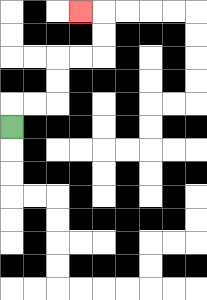{'start': '[0, 5]', 'end': '[3, 0]', 'path_directions': 'U,R,R,U,U,R,R,U,U,L', 'path_coordinates': '[[0, 5], [0, 4], [1, 4], [2, 4], [2, 3], [2, 2], [3, 2], [4, 2], [4, 1], [4, 0], [3, 0]]'}